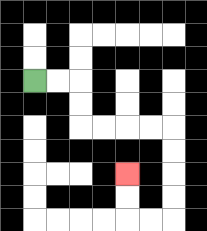{'start': '[1, 3]', 'end': '[5, 7]', 'path_directions': 'R,R,D,D,R,R,R,R,D,D,D,D,L,L,U,U', 'path_coordinates': '[[1, 3], [2, 3], [3, 3], [3, 4], [3, 5], [4, 5], [5, 5], [6, 5], [7, 5], [7, 6], [7, 7], [7, 8], [7, 9], [6, 9], [5, 9], [5, 8], [5, 7]]'}